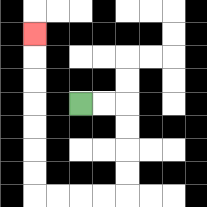{'start': '[3, 4]', 'end': '[1, 1]', 'path_directions': 'R,R,D,D,D,D,L,L,L,L,U,U,U,U,U,U,U', 'path_coordinates': '[[3, 4], [4, 4], [5, 4], [5, 5], [5, 6], [5, 7], [5, 8], [4, 8], [3, 8], [2, 8], [1, 8], [1, 7], [1, 6], [1, 5], [1, 4], [1, 3], [1, 2], [1, 1]]'}